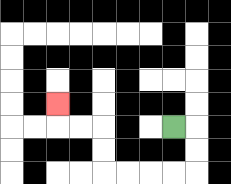{'start': '[7, 5]', 'end': '[2, 4]', 'path_directions': 'R,D,D,L,L,L,L,U,U,L,L,U', 'path_coordinates': '[[7, 5], [8, 5], [8, 6], [8, 7], [7, 7], [6, 7], [5, 7], [4, 7], [4, 6], [4, 5], [3, 5], [2, 5], [2, 4]]'}